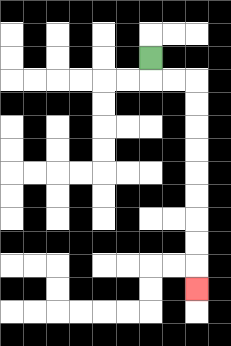{'start': '[6, 2]', 'end': '[8, 12]', 'path_directions': 'D,R,R,D,D,D,D,D,D,D,D,D', 'path_coordinates': '[[6, 2], [6, 3], [7, 3], [8, 3], [8, 4], [8, 5], [8, 6], [8, 7], [8, 8], [8, 9], [8, 10], [8, 11], [8, 12]]'}